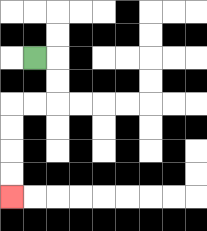{'start': '[1, 2]', 'end': '[0, 8]', 'path_directions': 'R,D,D,L,L,D,D,D,D', 'path_coordinates': '[[1, 2], [2, 2], [2, 3], [2, 4], [1, 4], [0, 4], [0, 5], [0, 6], [0, 7], [0, 8]]'}